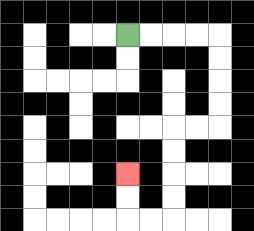{'start': '[5, 1]', 'end': '[5, 7]', 'path_directions': 'R,R,R,R,D,D,D,D,L,L,D,D,D,D,L,L,U,U', 'path_coordinates': '[[5, 1], [6, 1], [7, 1], [8, 1], [9, 1], [9, 2], [9, 3], [9, 4], [9, 5], [8, 5], [7, 5], [7, 6], [7, 7], [7, 8], [7, 9], [6, 9], [5, 9], [5, 8], [5, 7]]'}